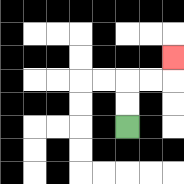{'start': '[5, 5]', 'end': '[7, 2]', 'path_directions': 'U,U,R,R,U', 'path_coordinates': '[[5, 5], [5, 4], [5, 3], [6, 3], [7, 3], [7, 2]]'}